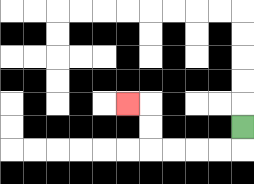{'start': '[10, 5]', 'end': '[5, 4]', 'path_directions': 'D,L,L,L,L,U,U,L', 'path_coordinates': '[[10, 5], [10, 6], [9, 6], [8, 6], [7, 6], [6, 6], [6, 5], [6, 4], [5, 4]]'}